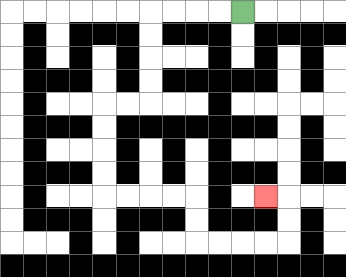{'start': '[10, 0]', 'end': '[11, 8]', 'path_directions': 'L,L,L,L,D,D,D,D,L,L,D,D,D,D,R,R,R,R,D,D,R,R,R,R,U,U,L', 'path_coordinates': '[[10, 0], [9, 0], [8, 0], [7, 0], [6, 0], [6, 1], [6, 2], [6, 3], [6, 4], [5, 4], [4, 4], [4, 5], [4, 6], [4, 7], [4, 8], [5, 8], [6, 8], [7, 8], [8, 8], [8, 9], [8, 10], [9, 10], [10, 10], [11, 10], [12, 10], [12, 9], [12, 8], [11, 8]]'}